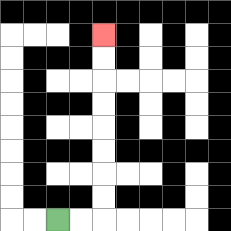{'start': '[2, 9]', 'end': '[4, 1]', 'path_directions': 'R,R,U,U,U,U,U,U,U,U', 'path_coordinates': '[[2, 9], [3, 9], [4, 9], [4, 8], [4, 7], [4, 6], [4, 5], [4, 4], [4, 3], [4, 2], [4, 1]]'}